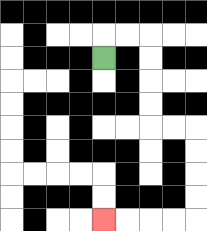{'start': '[4, 2]', 'end': '[4, 9]', 'path_directions': 'U,R,R,D,D,D,D,R,R,D,D,D,D,L,L,L,L', 'path_coordinates': '[[4, 2], [4, 1], [5, 1], [6, 1], [6, 2], [6, 3], [6, 4], [6, 5], [7, 5], [8, 5], [8, 6], [8, 7], [8, 8], [8, 9], [7, 9], [6, 9], [5, 9], [4, 9]]'}